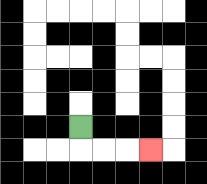{'start': '[3, 5]', 'end': '[6, 6]', 'path_directions': 'D,R,R,R', 'path_coordinates': '[[3, 5], [3, 6], [4, 6], [5, 6], [6, 6]]'}